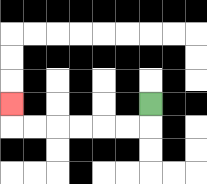{'start': '[6, 4]', 'end': '[0, 4]', 'path_directions': 'D,L,L,L,L,L,L,U', 'path_coordinates': '[[6, 4], [6, 5], [5, 5], [4, 5], [3, 5], [2, 5], [1, 5], [0, 5], [0, 4]]'}